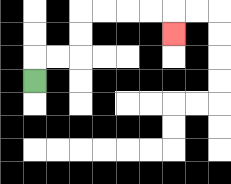{'start': '[1, 3]', 'end': '[7, 1]', 'path_directions': 'U,R,R,U,U,R,R,R,R,D', 'path_coordinates': '[[1, 3], [1, 2], [2, 2], [3, 2], [3, 1], [3, 0], [4, 0], [5, 0], [6, 0], [7, 0], [7, 1]]'}